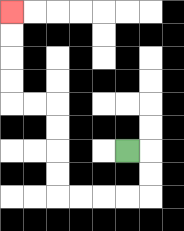{'start': '[5, 6]', 'end': '[0, 0]', 'path_directions': 'R,D,D,L,L,L,L,U,U,U,U,L,L,U,U,U,U', 'path_coordinates': '[[5, 6], [6, 6], [6, 7], [6, 8], [5, 8], [4, 8], [3, 8], [2, 8], [2, 7], [2, 6], [2, 5], [2, 4], [1, 4], [0, 4], [0, 3], [0, 2], [0, 1], [0, 0]]'}